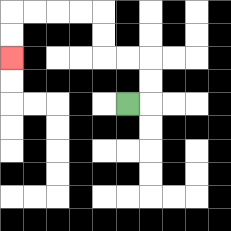{'start': '[5, 4]', 'end': '[0, 2]', 'path_directions': 'R,U,U,L,L,U,U,L,L,L,L,D,D', 'path_coordinates': '[[5, 4], [6, 4], [6, 3], [6, 2], [5, 2], [4, 2], [4, 1], [4, 0], [3, 0], [2, 0], [1, 0], [0, 0], [0, 1], [0, 2]]'}